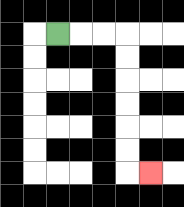{'start': '[2, 1]', 'end': '[6, 7]', 'path_directions': 'R,R,R,D,D,D,D,D,D,R', 'path_coordinates': '[[2, 1], [3, 1], [4, 1], [5, 1], [5, 2], [5, 3], [5, 4], [5, 5], [5, 6], [5, 7], [6, 7]]'}